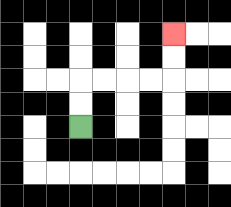{'start': '[3, 5]', 'end': '[7, 1]', 'path_directions': 'U,U,R,R,R,R,U,U', 'path_coordinates': '[[3, 5], [3, 4], [3, 3], [4, 3], [5, 3], [6, 3], [7, 3], [7, 2], [7, 1]]'}